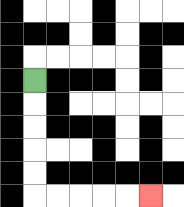{'start': '[1, 3]', 'end': '[6, 8]', 'path_directions': 'D,D,D,D,D,R,R,R,R,R', 'path_coordinates': '[[1, 3], [1, 4], [1, 5], [1, 6], [1, 7], [1, 8], [2, 8], [3, 8], [4, 8], [5, 8], [6, 8]]'}